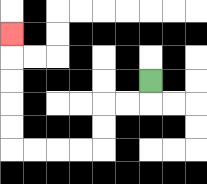{'start': '[6, 3]', 'end': '[0, 1]', 'path_directions': 'D,L,L,D,D,L,L,L,L,U,U,U,U,U', 'path_coordinates': '[[6, 3], [6, 4], [5, 4], [4, 4], [4, 5], [4, 6], [3, 6], [2, 6], [1, 6], [0, 6], [0, 5], [0, 4], [0, 3], [0, 2], [0, 1]]'}